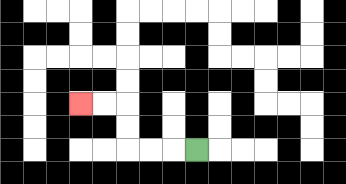{'start': '[8, 6]', 'end': '[3, 4]', 'path_directions': 'L,L,L,U,U,L,L', 'path_coordinates': '[[8, 6], [7, 6], [6, 6], [5, 6], [5, 5], [5, 4], [4, 4], [3, 4]]'}